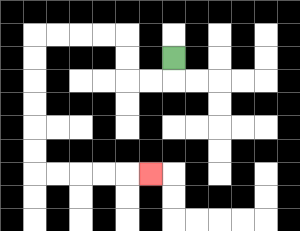{'start': '[7, 2]', 'end': '[6, 7]', 'path_directions': 'D,L,L,U,U,L,L,L,L,D,D,D,D,D,D,R,R,R,R,R', 'path_coordinates': '[[7, 2], [7, 3], [6, 3], [5, 3], [5, 2], [5, 1], [4, 1], [3, 1], [2, 1], [1, 1], [1, 2], [1, 3], [1, 4], [1, 5], [1, 6], [1, 7], [2, 7], [3, 7], [4, 7], [5, 7], [6, 7]]'}